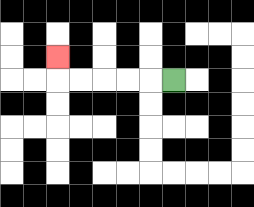{'start': '[7, 3]', 'end': '[2, 2]', 'path_directions': 'L,L,L,L,L,U', 'path_coordinates': '[[7, 3], [6, 3], [5, 3], [4, 3], [3, 3], [2, 3], [2, 2]]'}